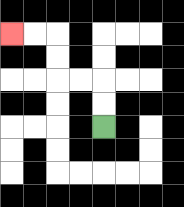{'start': '[4, 5]', 'end': '[0, 1]', 'path_directions': 'U,U,L,L,U,U,L,L', 'path_coordinates': '[[4, 5], [4, 4], [4, 3], [3, 3], [2, 3], [2, 2], [2, 1], [1, 1], [0, 1]]'}